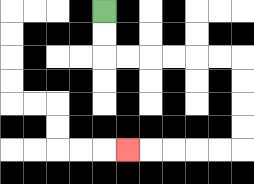{'start': '[4, 0]', 'end': '[5, 6]', 'path_directions': 'D,D,R,R,R,R,R,R,D,D,D,D,L,L,L,L,L', 'path_coordinates': '[[4, 0], [4, 1], [4, 2], [5, 2], [6, 2], [7, 2], [8, 2], [9, 2], [10, 2], [10, 3], [10, 4], [10, 5], [10, 6], [9, 6], [8, 6], [7, 6], [6, 6], [5, 6]]'}